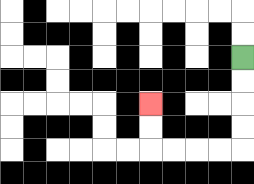{'start': '[10, 2]', 'end': '[6, 4]', 'path_directions': 'D,D,D,D,L,L,L,L,U,U', 'path_coordinates': '[[10, 2], [10, 3], [10, 4], [10, 5], [10, 6], [9, 6], [8, 6], [7, 6], [6, 6], [6, 5], [6, 4]]'}